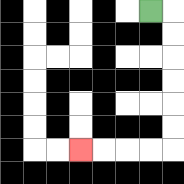{'start': '[6, 0]', 'end': '[3, 6]', 'path_directions': 'R,D,D,D,D,D,D,L,L,L,L', 'path_coordinates': '[[6, 0], [7, 0], [7, 1], [7, 2], [7, 3], [7, 4], [7, 5], [7, 6], [6, 6], [5, 6], [4, 6], [3, 6]]'}